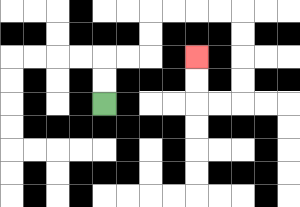{'start': '[4, 4]', 'end': '[8, 2]', 'path_directions': 'U,U,R,R,U,U,R,R,R,R,D,D,D,D,L,L,U,U', 'path_coordinates': '[[4, 4], [4, 3], [4, 2], [5, 2], [6, 2], [6, 1], [6, 0], [7, 0], [8, 0], [9, 0], [10, 0], [10, 1], [10, 2], [10, 3], [10, 4], [9, 4], [8, 4], [8, 3], [8, 2]]'}